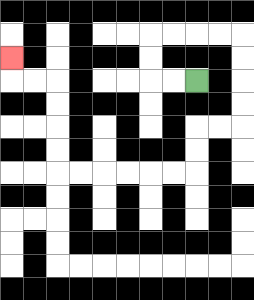{'start': '[8, 3]', 'end': '[0, 2]', 'path_directions': 'L,L,U,U,R,R,R,R,D,D,D,D,L,L,D,D,L,L,L,L,L,L,U,U,U,U,L,L,U', 'path_coordinates': '[[8, 3], [7, 3], [6, 3], [6, 2], [6, 1], [7, 1], [8, 1], [9, 1], [10, 1], [10, 2], [10, 3], [10, 4], [10, 5], [9, 5], [8, 5], [8, 6], [8, 7], [7, 7], [6, 7], [5, 7], [4, 7], [3, 7], [2, 7], [2, 6], [2, 5], [2, 4], [2, 3], [1, 3], [0, 3], [0, 2]]'}